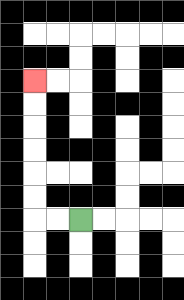{'start': '[3, 9]', 'end': '[1, 3]', 'path_directions': 'L,L,U,U,U,U,U,U', 'path_coordinates': '[[3, 9], [2, 9], [1, 9], [1, 8], [1, 7], [1, 6], [1, 5], [1, 4], [1, 3]]'}